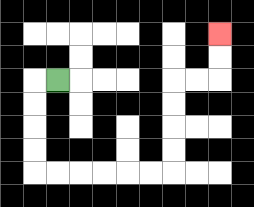{'start': '[2, 3]', 'end': '[9, 1]', 'path_directions': 'L,D,D,D,D,R,R,R,R,R,R,U,U,U,U,R,R,U,U', 'path_coordinates': '[[2, 3], [1, 3], [1, 4], [1, 5], [1, 6], [1, 7], [2, 7], [3, 7], [4, 7], [5, 7], [6, 7], [7, 7], [7, 6], [7, 5], [7, 4], [7, 3], [8, 3], [9, 3], [9, 2], [9, 1]]'}